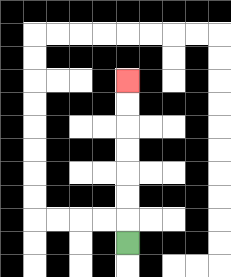{'start': '[5, 10]', 'end': '[5, 3]', 'path_directions': 'U,U,U,U,U,U,U', 'path_coordinates': '[[5, 10], [5, 9], [5, 8], [5, 7], [5, 6], [5, 5], [5, 4], [5, 3]]'}